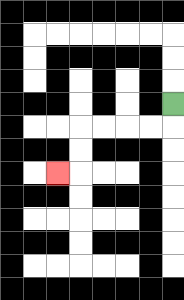{'start': '[7, 4]', 'end': '[2, 7]', 'path_directions': 'D,L,L,L,L,D,D,L', 'path_coordinates': '[[7, 4], [7, 5], [6, 5], [5, 5], [4, 5], [3, 5], [3, 6], [3, 7], [2, 7]]'}